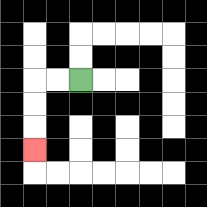{'start': '[3, 3]', 'end': '[1, 6]', 'path_directions': 'L,L,D,D,D', 'path_coordinates': '[[3, 3], [2, 3], [1, 3], [1, 4], [1, 5], [1, 6]]'}